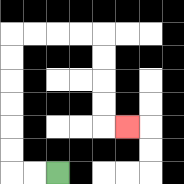{'start': '[2, 7]', 'end': '[5, 5]', 'path_directions': 'L,L,U,U,U,U,U,U,R,R,R,R,D,D,D,D,R', 'path_coordinates': '[[2, 7], [1, 7], [0, 7], [0, 6], [0, 5], [0, 4], [0, 3], [0, 2], [0, 1], [1, 1], [2, 1], [3, 1], [4, 1], [4, 2], [4, 3], [4, 4], [4, 5], [5, 5]]'}